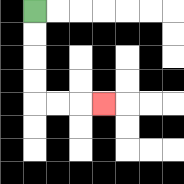{'start': '[1, 0]', 'end': '[4, 4]', 'path_directions': 'D,D,D,D,R,R,R', 'path_coordinates': '[[1, 0], [1, 1], [1, 2], [1, 3], [1, 4], [2, 4], [3, 4], [4, 4]]'}